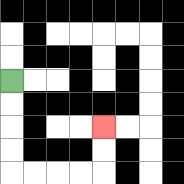{'start': '[0, 3]', 'end': '[4, 5]', 'path_directions': 'D,D,D,D,R,R,R,R,U,U', 'path_coordinates': '[[0, 3], [0, 4], [0, 5], [0, 6], [0, 7], [1, 7], [2, 7], [3, 7], [4, 7], [4, 6], [4, 5]]'}